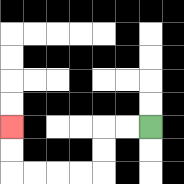{'start': '[6, 5]', 'end': '[0, 5]', 'path_directions': 'L,L,D,D,L,L,L,L,U,U', 'path_coordinates': '[[6, 5], [5, 5], [4, 5], [4, 6], [4, 7], [3, 7], [2, 7], [1, 7], [0, 7], [0, 6], [0, 5]]'}